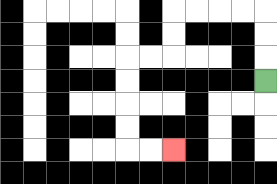{'start': '[11, 3]', 'end': '[7, 6]', 'path_directions': 'U,U,U,L,L,L,L,D,D,L,L,D,D,D,D,R,R', 'path_coordinates': '[[11, 3], [11, 2], [11, 1], [11, 0], [10, 0], [9, 0], [8, 0], [7, 0], [7, 1], [7, 2], [6, 2], [5, 2], [5, 3], [5, 4], [5, 5], [5, 6], [6, 6], [7, 6]]'}